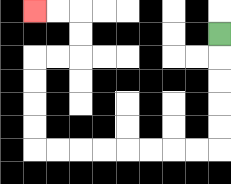{'start': '[9, 1]', 'end': '[1, 0]', 'path_directions': 'D,D,D,D,D,L,L,L,L,L,L,L,L,U,U,U,U,R,R,U,U,L,L', 'path_coordinates': '[[9, 1], [9, 2], [9, 3], [9, 4], [9, 5], [9, 6], [8, 6], [7, 6], [6, 6], [5, 6], [4, 6], [3, 6], [2, 6], [1, 6], [1, 5], [1, 4], [1, 3], [1, 2], [2, 2], [3, 2], [3, 1], [3, 0], [2, 0], [1, 0]]'}